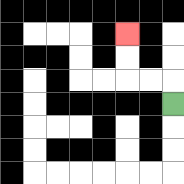{'start': '[7, 4]', 'end': '[5, 1]', 'path_directions': 'U,L,L,U,U', 'path_coordinates': '[[7, 4], [7, 3], [6, 3], [5, 3], [5, 2], [5, 1]]'}